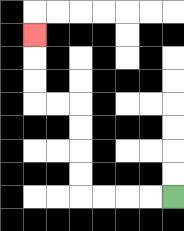{'start': '[7, 8]', 'end': '[1, 1]', 'path_directions': 'L,L,L,L,U,U,U,U,L,L,U,U,U', 'path_coordinates': '[[7, 8], [6, 8], [5, 8], [4, 8], [3, 8], [3, 7], [3, 6], [3, 5], [3, 4], [2, 4], [1, 4], [1, 3], [1, 2], [1, 1]]'}